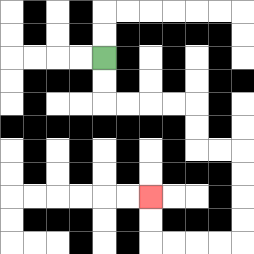{'start': '[4, 2]', 'end': '[6, 8]', 'path_directions': 'D,D,R,R,R,R,D,D,R,R,D,D,D,D,L,L,L,L,U,U', 'path_coordinates': '[[4, 2], [4, 3], [4, 4], [5, 4], [6, 4], [7, 4], [8, 4], [8, 5], [8, 6], [9, 6], [10, 6], [10, 7], [10, 8], [10, 9], [10, 10], [9, 10], [8, 10], [7, 10], [6, 10], [6, 9], [6, 8]]'}